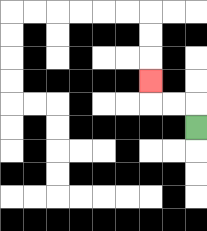{'start': '[8, 5]', 'end': '[6, 3]', 'path_directions': 'U,L,L,U', 'path_coordinates': '[[8, 5], [8, 4], [7, 4], [6, 4], [6, 3]]'}